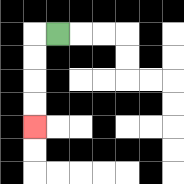{'start': '[2, 1]', 'end': '[1, 5]', 'path_directions': 'L,D,D,D,D', 'path_coordinates': '[[2, 1], [1, 1], [1, 2], [1, 3], [1, 4], [1, 5]]'}